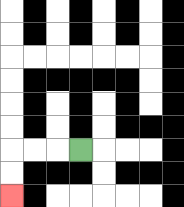{'start': '[3, 6]', 'end': '[0, 8]', 'path_directions': 'L,L,L,D,D', 'path_coordinates': '[[3, 6], [2, 6], [1, 6], [0, 6], [0, 7], [0, 8]]'}